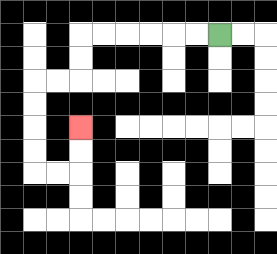{'start': '[9, 1]', 'end': '[3, 5]', 'path_directions': 'L,L,L,L,L,L,D,D,L,L,D,D,D,D,R,R,U,U', 'path_coordinates': '[[9, 1], [8, 1], [7, 1], [6, 1], [5, 1], [4, 1], [3, 1], [3, 2], [3, 3], [2, 3], [1, 3], [1, 4], [1, 5], [1, 6], [1, 7], [2, 7], [3, 7], [3, 6], [3, 5]]'}